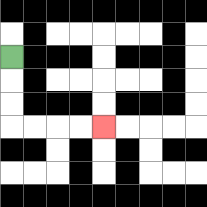{'start': '[0, 2]', 'end': '[4, 5]', 'path_directions': 'D,D,D,R,R,R,R', 'path_coordinates': '[[0, 2], [0, 3], [0, 4], [0, 5], [1, 5], [2, 5], [3, 5], [4, 5]]'}